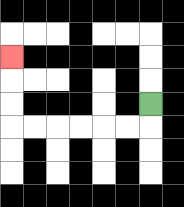{'start': '[6, 4]', 'end': '[0, 2]', 'path_directions': 'D,L,L,L,L,L,L,U,U,U', 'path_coordinates': '[[6, 4], [6, 5], [5, 5], [4, 5], [3, 5], [2, 5], [1, 5], [0, 5], [0, 4], [0, 3], [0, 2]]'}